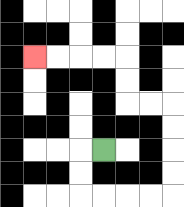{'start': '[4, 6]', 'end': '[1, 2]', 'path_directions': 'L,D,D,R,R,R,R,U,U,U,U,L,L,U,U,L,L,L,L', 'path_coordinates': '[[4, 6], [3, 6], [3, 7], [3, 8], [4, 8], [5, 8], [6, 8], [7, 8], [7, 7], [7, 6], [7, 5], [7, 4], [6, 4], [5, 4], [5, 3], [5, 2], [4, 2], [3, 2], [2, 2], [1, 2]]'}